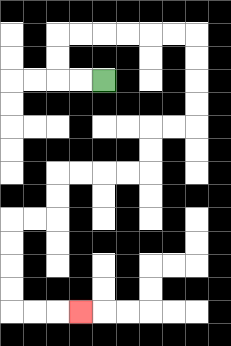{'start': '[4, 3]', 'end': '[3, 13]', 'path_directions': 'L,L,U,U,R,R,R,R,R,R,D,D,D,D,L,L,D,D,L,L,L,L,D,D,L,L,D,D,D,D,R,R,R', 'path_coordinates': '[[4, 3], [3, 3], [2, 3], [2, 2], [2, 1], [3, 1], [4, 1], [5, 1], [6, 1], [7, 1], [8, 1], [8, 2], [8, 3], [8, 4], [8, 5], [7, 5], [6, 5], [6, 6], [6, 7], [5, 7], [4, 7], [3, 7], [2, 7], [2, 8], [2, 9], [1, 9], [0, 9], [0, 10], [0, 11], [0, 12], [0, 13], [1, 13], [2, 13], [3, 13]]'}